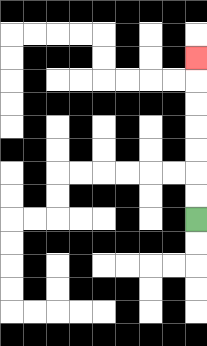{'start': '[8, 9]', 'end': '[8, 2]', 'path_directions': 'U,U,U,U,U,U,U', 'path_coordinates': '[[8, 9], [8, 8], [8, 7], [8, 6], [8, 5], [8, 4], [8, 3], [8, 2]]'}